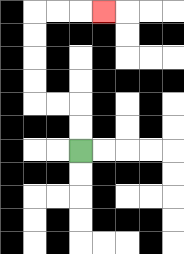{'start': '[3, 6]', 'end': '[4, 0]', 'path_directions': 'U,U,L,L,U,U,U,U,R,R,R', 'path_coordinates': '[[3, 6], [3, 5], [3, 4], [2, 4], [1, 4], [1, 3], [1, 2], [1, 1], [1, 0], [2, 0], [3, 0], [4, 0]]'}